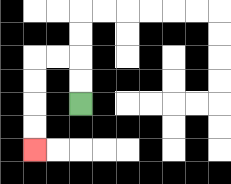{'start': '[3, 4]', 'end': '[1, 6]', 'path_directions': 'U,U,L,L,D,D,D,D', 'path_coordinates': '[[3, 4], [3, 3], [3, 2], [2, 2], [1, 2], [1, 3], [1, 4], [1, 5], [1, 6]]'}